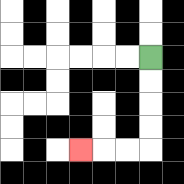{'start': '[6, 2]', 'end': '[3, 6]', 'path_directions': 'D,D,D,D,L,L,L', 'path_coordinates': '[[6, 2], [6, 3], [6, 4], [6, 5], [6, 6], [5, 6], [4, 6], [3, 6]]'}